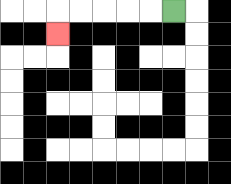{'start': '[7, 0]', 'end': '[2, 1]', 'path_directions': 'L,L,L,L,L,D', 'path_coordinates': '[[7, 0], [6, 0], [5, 0], [4, 0], [3, 0], [2, 0], [2, 1]]'}